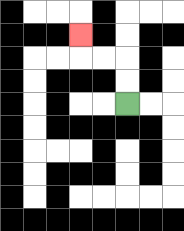{'start': '[5, 4]', 'end': '[3, 1]', 'path_directions': 'U,U,L,L,U', 'path_coordinates': '[[5, 4], [5, 3], [5, 2], [4, 2], [3, 2], [3, 1]]'}